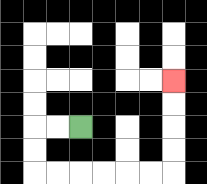{'start': '[3, 5]', 'end': '[7, 3]', 'path_directions': 'L,L,D,D,R,R,R,R,R,R,U,U,U,U', 'path_coordinates': '[[3, 5], [2, 5], [1, 5], [1, 6], [1, 7], [2, 7], [3, 7], [4, 7], [5, 7], [6, 7], [7, 7], [7, 6], [7, 5], [7, 4], [7, 3]]'}